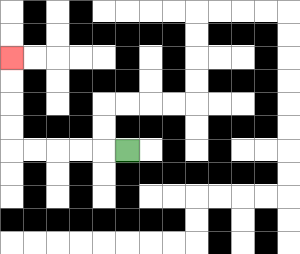{'start': '[5, 6]', 'end': '[0, 2]', 'path_directions': 'L,L,L,L,L,U,U,U,U', 'path_coordinates': '[[5, 6], [4, 6], [3, 6], [2, 6], [1, 6], [0, 6], [0, 5], [0, 4], [0, 3], [0, 2]]'}